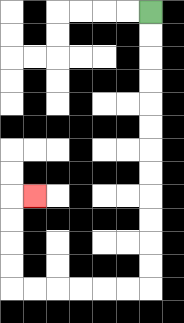{'start': '[6, 0]', 'end': '[1, 8]', 'path_directions': 'D,D,D,D,D,D,D,D,D,D,D,D,L,L,L,L,L,L,U,U,U,U,R', 'path_coordinates': '[[6, 0], [6, 1], [6, 2], [6, 3], [6, 4], [6, 5], [6, 6], [6, 7], [6, 8], [6, 9], [6, 10], [6, 11], [6, 12], [5, 12], [4, 12], [3, 12], [2, 12], [1, 12], [0, 12], [0, 11], [0, 10], [0, 9], [0, 8], [1, 8]]'}